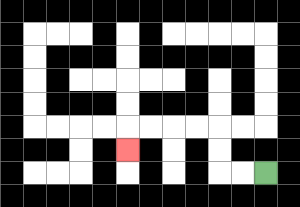{'start': '[11, 7]', 'end': '[5, 6]', 'path_directions': 'L,L,U,U,L,L,L,L,D', 'path_coordinates': '[[11, 7], [10, 7], [9, 7], [9, 6], [9, 5], [8, 5], [7, 5], [6, 5], [5, 5], [5, 6]]'}